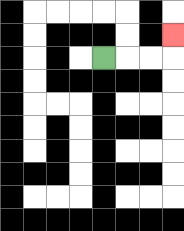{'start': '[4, 2]', 'end': '[7, 1]', 'path_directions': 'R,R,R,U', 'path_coordinates': '[[4, 2], [5, 2], [6, 2], [7, 2], [7, 1]]'}